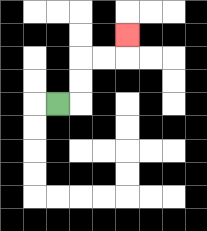{'start': '[2, 4]', 'end': '[5, 1]', 'path_directions': 'R,U,U,R,R,U', 'path_coordinates': '[[2, 4], [3, 4], [3, 3], [3, 2], [4, 2], [5, 2], [5, 1]]'}